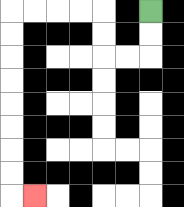{'start': '[6, 0]', 'end': '[1, 8]', 'path_directions': 'D,D,L,L,U,U,L,L,L,L,D,D,D,D,D,D,D,D,R', 'path_coordinates': '[[6, 0], [6, 1], [6, 2], [5, 2], [4, 2], [4, 1], [4, 0], [3, 0], [2, 0], [1, 0], [0, 0], [0, 1], [0, 2], [0, 3], [0, 4], [0, 5], [0, 6], [0, 7], [0, 8], [1, 8]]'}